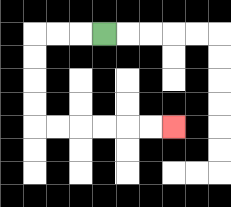{'start': '[4, 1]', 'end': '[7, 5]', 'path_directions': 'L,L,L,D,D,D,D,R,R,R,R,R,R', 'path_coordinates': '[[4, 1], [3, 1], [2, 1], [1, 1], [1, 2], [1, 3], [1, 4], [1, 5], [2, 5], [3, 5], [4, 5], [5, 5], [6, 5], [7, 5]]'}